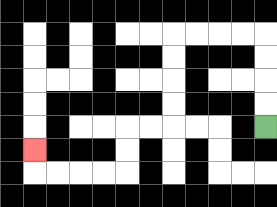{'start': '[11, 5]', 'end': '[1, 6]', 'path_directions': 'U,U,U,U,L,L,L,L,D,D,D,D,L,L,D,D,L,L,L,L,U', 'path_coordinates': '[[11, 5], [11, 4], [11, 3], [11, 2], [11, 1], [10, 1], [9, 1], [8, 1], [7, 1], [7, 2], [7, 3], [7, 4], [7, 5], [6, 5], [5, 5], [5, 6], [5, 7], [4, 7], [3, 7], [2, 7], [1, 7], [1, 6]]'}